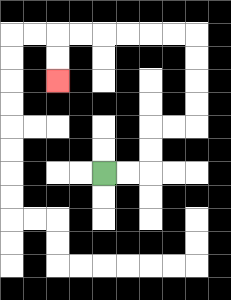{'start': '[4, 7]', 'end': '[2, 3]', 'path_directions': 'R,R,U,U,R,R,U,U,U,U,L,L,L,L,L,L,D,D', 'path_coordinates': '[[4, 7], [5, 7], [6, 7], [6, 6], [6, 5], [7, 5], [8, 5], [8, 4], [8, 3], [8, 2], [8, 1], [7, 1], [6, 1], [5, 1], [4, 1], [3, 1], [2, 1], [2, 2], [2, 3]]'}